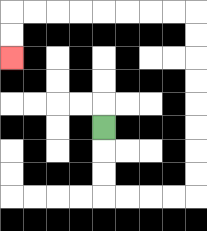{'start': '[4, 5]', 'end': '[0, 2]', 'path_directions': 'D,D,D,R,R,R,R,U,U,U,U,U,U,U,U,L,L,L,L,L,L,L,L,D,D', 'path_coordinates': '[[4, 5], [4, 6], [4, 7], [4, 8], [5, 8], [6, 8], [7, 8], [8, 8], [8, 7], [8, 6], [8, 5], [8, 4], [8, 3], [8, 2], [8, 1], [8, 0], [7, 0], [6, 0], [5, 0], [4, 0], [3, 0], [2, 0], [1, 0], [0, 0], [0, 1], [0, 2]]'}